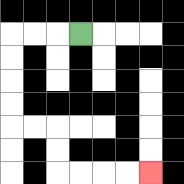{'start': '[3, 1]', 'end': '[6, 7]', 'path_directions': 'L,L,L,D,D,D,D,R,R,D,D,R,R,R,R', 'path_coordinates': '[[3, 1], [2, 1], [1, 1], [0, 1], [0, 2], [0, 3], [0, 4], [0, 5], [1, 5], [2, 5], [2, 6], [2, 7], [3, 7], [4, 7], [5, 7], [6, 7]]'}